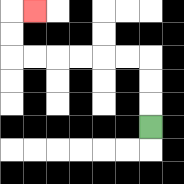{'start': '[6, 5]', 'end': '[1, 0]', 'path_directions': 'U,U,U,L,L,L,L,L,L,U,U,R', 'path_coordinates': '[[6, 5], [6, 4], [6, 3], [6, 2], [5, 2], [4, 2], [3, 2], [2, 2], [1, 2], [0, 2], [0, 1], [0, 0], [1, 0]]'}